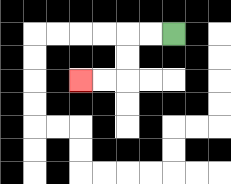{'start': '[7, 1]', 'end': '[3, 3]', 'path_directions': 'L,L,D,D,L,L', 'path_coordinates': '[[7, 1], [6, 1], [5, 1], [5, 2], [5, 3], [4, 3], [3, 3]]'}